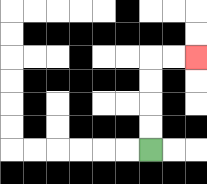{'start': '[6, 6]', 'end': '[8, 2]', 'path_directions': 'U,U,U,U,R,R', 'path_coordinates': '[[6, 6], [6, 5], [6, 4], [6, 3], [6, 2], [7, 2], [8, 2]]'}